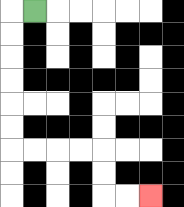{'start': '[1, 0]', 'end': '[6, 8]', 'path_directions': 'L,D,D,D,D,D,D,R,R,R,R,D,D,R,R', 'path_coordinates': '[[1, 0], [0, 0], [0, 1], [0, 2], [0, 3], [0, 4], [0, 5], [0, 6], [1, 6], [2, 6], [3, 6], [4, 6], [4, 7], [4, 8], [5, 8], [6, 8]]'}